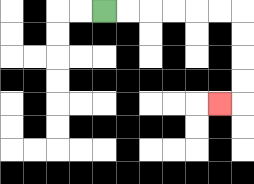{'start': '[4, 0]', 'end': '[9, 4]', 'path_directions': 'R,R,R,R,R,R,D,D,D,D,L', 'path_coordinates': '[[4, 0], [5, 0], [6, 0], [7, 0], [8, 0], [9, 0], [10, 0], [10, 1], [10, 2], [10, 3], [10, 4], [9, 4]]'}